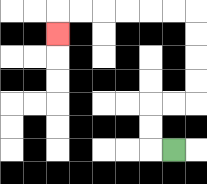{'start': '[7, 6]', 'end': '[2, 1]', 'path_directions': 'L,U,U,R,R,U,U,U,U,L,L,L,L,L,L,D', 'path_coordinates': '[[7, 6], [6, 6], [6, 5], [6, 4], [7, 4], [8, 4], [8, 3], [8, 2], [8, 1], [8, 0], [7, 0], [6, 0], [5, 0], [4, 0], [3, 0], [2, 0], [2, 1]]'}